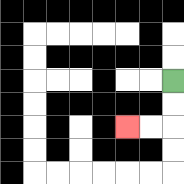{'start': '[7, 3]', 'end': '[5, 5]', 'path_directions': 'D,D,L,L', 'path_coordinates': '[[7, 3], [7, 4], [7, 5], [6, 5], [5, 5]]'}